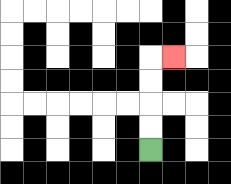{'start': '[6, 6]', 'end': '[7, 2]', 'path_directions': 'U,U,U,U,R', 'path_coordinates': '[[6, 6], [6, 5], [6, 4], [6, 3], [6, 2], [7, 2]]'}